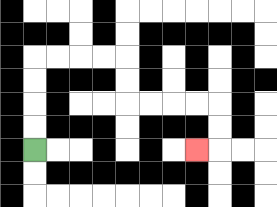{'start': '[1, 6]', 'end': '[8, 6]', 'path_directions': 'U,U,U,U,R,R,R,R,D,D,R,R,R,R,D,D,L', 'path_coordinates': '[[1, 6], [1, 5], [1, 4], [1, 3], [1, 2], [2, 2], [3, 2], [4, 2], [5, 2], [5, 3], [5, 4], [6, 4], [7, 4], [8, 4], [9, 4], [9, 5], [9, 6], [8, 6]]'}